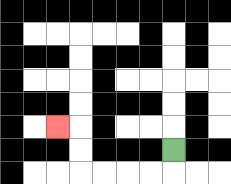{'start': '[7, 6]', 'end': '[2, 5]', 'path_directions': 'D,L,L,L,L,U,U,L', 'path_coordinates': '[[7, 6], [7, 7], [6, 7], [5, 7], [4, 7], [3, 7], [3, 6], [3, 5], [2, 5]]'}